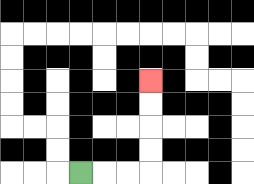{'start': '[3, 7]', 'end': '[6, 3]', 'path_directions': 'R,R,R,U,U,U,U', 'path_coordinates': '[[3, 7], [4, 7], [5, 7], [6, 7], [6, 6], [6, 5], [6, 4], [6, 3]]'}